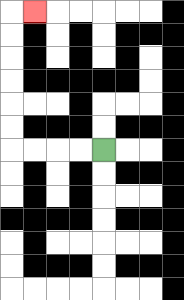{'start': '[4, 6]', 'end': '[1, 0]', 'path_directions': 'L,L,L,L,U,U,U,U,U,U,R', 'path_coordinates': '[[4, 6], [3, 6], [2, 6], [1, 6], [0, 6], [0, 5], [0, 4], [0, 3], [0, 2], [0, 1], [0, 0], [1, 0]]'}